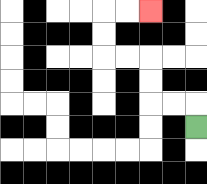{'start': '[8, 5]', 'end': '[6, 0]', 'path_directions': 'U,L,L,U,U,L,L,U,U,R,R', 'path_coordinates': '[[8, 5], [8, 4], [7, 4], [6, 4], [6, 3], [6, 2], [5, 2], [4, 2], [4, 1], [4, 0], [5, 0], [6, 0]]'}